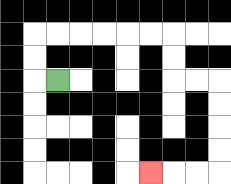{'start': '[2, 3]', 'end': '[6, 7]', 'path_directions': 'L,U,U,R,R,R,R,R,R,D,D,R,R,D,D,D,D,L,L,L', 'path_coordinates': '[[2, 3], [1, 3], [1, 2], [1, 1], [2, 1], [3, 1], [4, 1], [5, 1], [6, 1], [7, 1], [7, 2], [7, 3], [8, 3], [9, 3], [9, 4], [9, 5], [9, 6], [9, 7], [8, 7], [7, 7], [6, 7]]'}